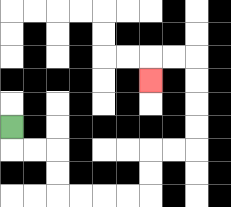{'start': '[0, 5]', 'end': '[6, 3]', 'path_directions': 'D,R,R,D,D,R,R,R,R,U,U,R,R,U,U,U,U,L,L,D', 'path_coordinates': '[[0, 5], [0, 6], [1, 6], [2, 6], [2, 7], [2, 8], [3, 8], [4, 8], [5, 8], [6, 8], [6, 7], [6, 6], [7, 6], [8, 6], [8, 5], [8, 4], [8, 3], [8, 2], [7, 2], [6, 2], [6, 3]]'}